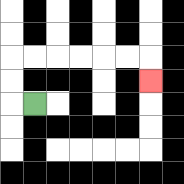{'start': '[1, 4]', 'end': '[6, 3]', 'path_directions': 'L,U,U,R,R,R,R,R,R,D', 'path_coordinates': '[[1, 4], [0, 4], [0, 3], [0, 2], [1, 2], [2, 2], [3, 2], [4, 2], [5, 2], [6, 2], [6, 3]]'}